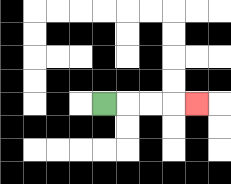{'start': '[4, 4]', 'end': '[8, 4]', 'path_directions': 'R,R,R,R', 'path_coordinates': '[[4, 4], [5, 4], [6, 4], [7, 4], [8, 4]]'}